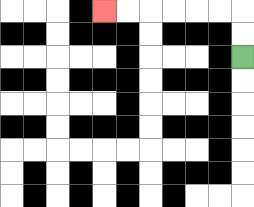{'start': '[10, 2]', 'end': '[4, 0]', 'path_directions': 'U,U,L,L,L,L,L,L', 'path_coordinates': '[[10, 2], [10, 1], [10, 0], [9, 0], [8, 0], [7, 0], [6, 0], [5, 0], [4, 0]]'}